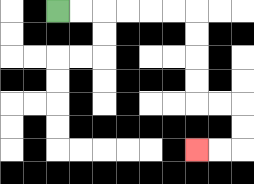{'start': '[2, 0]', 'end': '[8, 6]', 'path_directions': 'R,R,R,R,R,R,D,D,D,D,R,R,D,D,L,L', 'path_coordinates': '[[2, 0], [3, 0], [4, 0], [5, 0], [6, 0], [7, 0], [8, 0], [8, 1], [8, 2], [8, 3], [8, 4], [9, 4], [10, 4], [10, 5], [10, 6], [9, 6], [8, 6]]'}